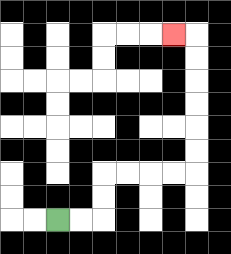{'start': '[2, 9]', 'end': '[7, 1]', 'path_directions': 'R,R,U,U,R,R,R,R,U,U,U,U,U,U,L', 'path_coordinates': '[[2, 9], [3, 9], [4, 9], [4, 8], [4, 7], [5, 7], [6, 7], [7, 7], [8, 7], [8, 6], [8, 5], [8, 4], [8, 3], [8, 2], [8, 1], [7, 1]]'}